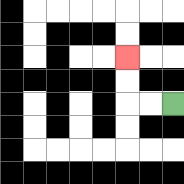{'start': '[7, 4]', 'end': '[5, 2]', 'path_directions': 'L,L,U,U', 'path_coordinates': '[[7, 4], [6, 4], [5, 4], [5, 3], [5, 2]]'}